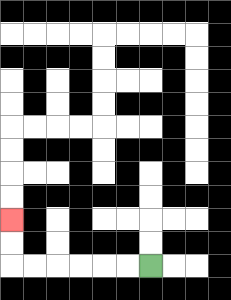{'start': '[6, 11]', 'end': '[0, 9]', 'path_directions': 'L,L,L,L,L,L,U,U', 'path_coordinates': '[[6, 11], [5, 11], [4, 11], [3, 11], [2, 11], [1, 11], [0, 11], [0, 10], [0, 9]]'}